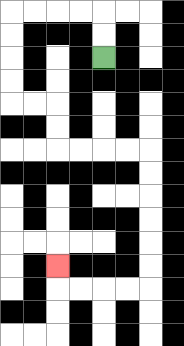{'start': '[4, 2]', 'end': '[2, 11]', 'path_directions': 'U,U,L,L,L,L,D,D,D,D,R,R,D,D,R,R,R,R,D,D,D,D,D,D,L,L,L,L,U', 'path_coordinates': '[[4, 2], [4, 1], [4, 0], [3, 0], [2, 0], [1, 0], [0, 0], [0, 1], [0, 2], [0, 3], [0, 4], [1, 4], [2, 4], [2, 5], [2, 6], [3, 6], [4, 6], [5, 6], [6, 6], [6, 7], [6, 8], [6, 9], [6, 10], [6, 11], [6, 12], [5, 12], [4, 12], [3, 12], [2, 12], [2, 11]]'}